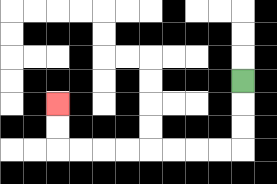{'start': '[10, 3]', 'end': '[2, 4]', 'path_directions': 'D,D,D,L,L,L,L,L,L,L,L,U,U', 'path_coordinates': '[[10, 3], [10, 4], [10, 5], [10, 6], [9, 6], [8, 6], [7, 6], [6, 6], [5, 6], [4, 6], [3, 6], [2, 6], [2, 5], [2, 4]]'}